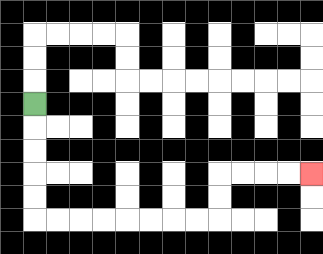{'start': '[1, 4]', 'end': '[13, 7]', 'path_directions': 'D,D,D,D,D,R,R,R,R,R,R,R,R,U,U,R,R,R,R', 'path_coordinates': '[[1, 4], [1, 5], [1, 6], [1, 7], [1, 8], [1, 9], [2, 9], [3, 9], [4, 9], [5, 9], [6, 9], [7, 9], [8, 9], [9, 9], [9, 8], [9, 7], [10, 7], [11, 7], [12, 7], [13, 7]]'}